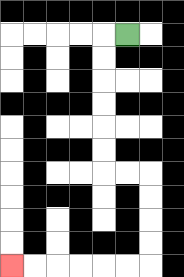{'start': '[5, 1]', 'end': '[0, 11]', 'path_directions': 'L,D,D,D,D,D,D,R,R,D,D,D,D,L,L,L,L,L,L', 'path_coordinates': '[[5, 1], [4, 1], [4, 2], [4, 3], [4, 4], [4, 5], [4, 6], [4, 7], [5, 7], [6, 7], [6, 8], [6, 9], [6, 10], [6, 11], [5, 11], [4, 11], [3, 11], [2, 11], [1, 11], [0, 11]]'}